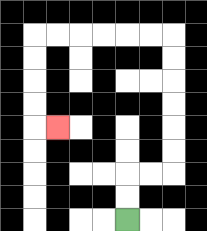{'start': '[5, 9]', 'end': '[2, 5]', 'path_directions': 'U,U,R,R,U,U,U,U,U,U,L,L,L,L,L,L,D,D,D,D,R', 'path_coordinates': '[[5, 9], [5, 8], [5, 7], [6, 7], [7, 7], [7, 6], [7, 5], [7, 4], [7, 3], [7, 2], [7, 1], [6, 1], [5, 1], [4, 1], [3, 1], [2, 1], [1, 1], [1, 2], [1, 3], [1, 4], [1, 5], [2, 5]]'}